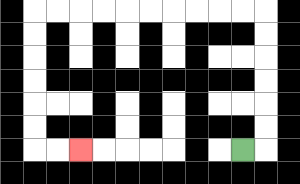{'start': '[10, 6]', 'end': '[3, 6]', 'path_directions': 'R,U,U,U,U,U,U,L,L,L,L,L,L,L,L,L,L,D,D,D,D,D,D,R,R', 'path_coordinates': '[[10, 6], [11, 6], [11, 5], [11, 4], [11, 3], [11, 2], [11, 1], [11, 0], [10, 0], [9, 0], [8, 0], [7, 0], [6, 0], [5, 0], [4, 0], [3, 0], [2, 0], [1, 0], [1, 1], [1, 2], [1, 3], [1, 4], [1, 5], [1, 6], [2, 6], [3, 6]]'}